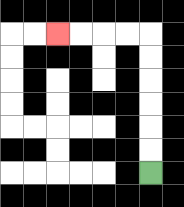{'start': '[6, 7]', 'end': '[2, 1]', 'path_directions': 'U,U,U,U,U,U,L,L,L,L', 'path_coordinates': '[[6, 7], [6, 6], [6, 5], [6, 4], [6, 3], [6, 2], [6, 1], [5, 1], [4, 1], [3, 1], [2, 1]]'}